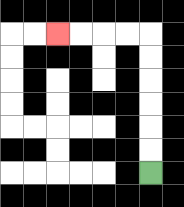{'start': '[6, 7]', 'end': '[2, 1]', 'path_directions': 'U,U,U,U,U,U,L,L,L,L', 'path_coordinates': '[[6, 7], [6, 6], [6, 5], [6, 4], [6, 3], [6, 2], [6, 1], [5, 1], [4, 1], [3, 1], [2, 1]]'}